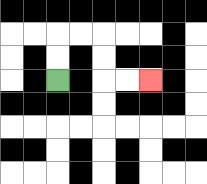{'start': '[2, 3]', 'end': '[6, 3]', 'path_directions': 'U,U,R,R,D,D,R,R', 'path_coordinates': '[[2, 3], [2, 2], [2, 1], [3, 1], [4, 1], [4, 2], [4, 3], [5, 3], [6, 3]]'}